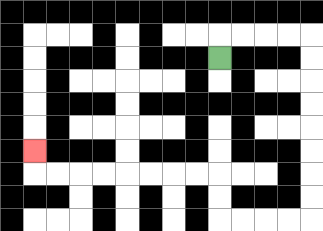{'start': '[9, 2]', 'end': '[1, 6]', 'path_directions': 'U,R,R,R,R,D,D,D,D,D,D,D,D,L,L,L,L,U,U,L,L,L,L,L,L,L,L,U', 'path_coordinates': '[[9, 2], [9, 1], [10, 1], [11, 1], [12, 1], [13, 1], [13, 2], [13, 3], [13, 4], [13, 5], [13, 6], [13, 7], [13, 8], [13, 9], [12, 9], [11, 9], [10, 9], [9, 9], [9, 8], [9, 7], [8, 7], [7, 7], [6, 7], [5, 7], [4, 7], [3, 7], [2, 7], [1, 7], [1, 6]]'}